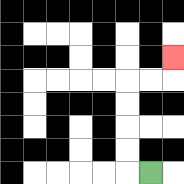{'start': '[6, 7]', 'end': '[7, 2]', 'path_directions': 'L,U,U,U,U,R,R,U', 'path_coordinates': '[[6, 7], [5, 7], [5, 6], [5, 5], [5, 4], [5, 3], [6, 3], [7, 3], [7, 2]]'}